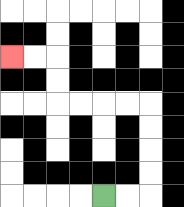{'start': '[4, 8]', 'end': '[0, 2]', 'path_directions': 'R,R,U,U,U,U,L,L,L,L,U,U,L,L', 'path_coordinates': '[[4, 8], [5, 8], [6, 8], [6, 7], [6, 6], [6, 5], [6, 4], [5, 4], [4, 4], [3, 4], [2, 4], [2, 3], [2, 2], [1, 2], [0, 2]]'}